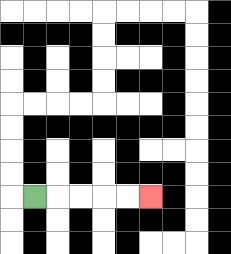{'start': '[1, 8]', 'end': '[6, 8]', 'path_directions': 'R,R,R,R,R', 'path_coordinates': '[[1, 8], [2, 8], [3, 8], [4, 8], [5, 8], [6, 8]]'}